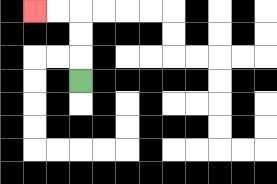{'start': '[3, 3]', 'end': '[1, 0]', 'path_directions': 'U,U,U,L,L', 'path_coordinates': '[[3, 3], [3, 2], [3, 1], [3, 0], [2, 0], [1, 0]]'}